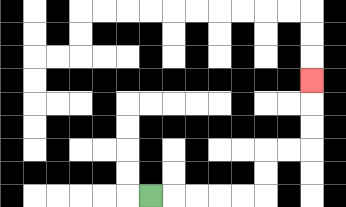{'start': '[6, 8]', 'end': '[13, 3]', 'path_directions': 'R,R,R,R,R,U,U,R,R,U,U,U', 'path_coordinates': '[[6, 8], [7, 8], [8, 8], [9, 8], [10, 8], [11, 8], [11, 7], [11, 6], [12, 6], [13, 6], [13, 5], [13, 4], [13, 3]]'}